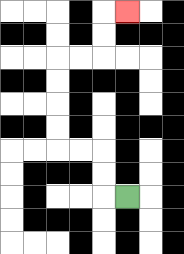{'start': '[5, 8]', 'end': '[5, 0]', 'path_directions': 'L,U,U,L,L,U,U,U,U,R,R,U,U,R', 'path_coordinates': '[[5, 8], [4, 8], [4, 7], [4, 6], [3, 6], [2, 6], [2, 5], [2, 4], [2, 3], [2, 2], [3, 2], [4, 2], [4, 1], [4, 0], [5, 0]]'}